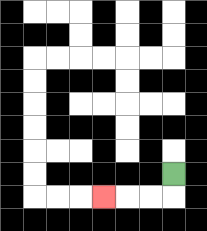{'start': '[7, 7]', 'end': '[4, 8]', 'path_directions': 'D,L,L,L', 'path_coordinates': '[[7, 7], [7, 8], [6, 8], [5, 8], [4, 8]]'}